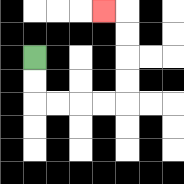{'start': '[1, 2]', 'end': '[4, 0]', 'path_directions': 'D,D,R,R,R,R,U,U,U,U,L', 'path_coordinates': '[[1, 2], [1, 3], [1, 4], [2, 4], [3, 4], [4, 4], [5, 4], [5, 3], [5, 2], [5, 1], [5, 0], [4, 0]]'}